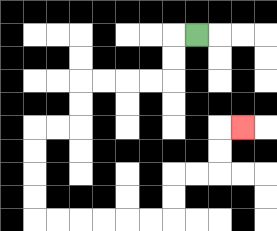{'start': '[8, 1]', 'end': '[10, 5]', 'path_directions': 'L,D,D,L,L,L,L,D,D,L,L,D,D,D,D,R,R,R,R,R,R,U,U,R,R,U,U,R', 'path_coordinates': '[[8, 1], [7, 1], [7, 2], [7, 3], [6, 3], [5, 3], [4, 3], [3, 3], [3, 4], [3, 5], [2, 5], [1, 5], [1, 6], [1, 7], [1, 8], [1, 9], [2, 9], [3, 9], [4, 9], [5, 9], [6, 9], [7, 9], [7, 8], [7, 7], [8, 7], [9, 7], [9, 6], [9, 5], [10, 5]]'}